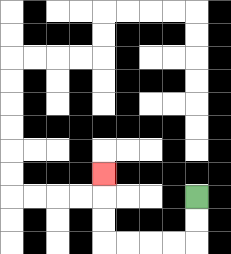{'start': '[8, 8]', 'end': '[4, 7]', 'path_directions': 'D,D,L,L,L,L,U,U,U', 'path_coordinates': '[[8, 8], [8, 9], [8, 10], [7, 10], [6, 10], [5, 10], [4, 10], [4, 9], [4, 8], [4, 7]]'}